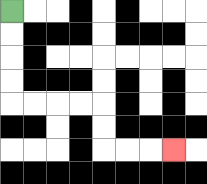{'start': '[0, 0]', 'end': '[7, 6]', 'path_directions': 'D,D,D,D,R,R,R,R,D,D,R,R,R', 'path_coordinates': '[[0, 0], [0, 1], [0, 2], [0, 3], [0, 4], [1, 4], [2, 4], [3, 4], [4, 4], [4, 5], [4, 6], [5, 6], [6, 6], [7, 6]]'}